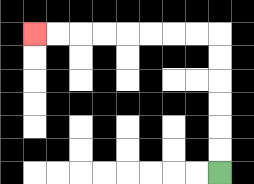{'start': '[9, 7]', 'end': '[1, 1]', 'path_directions': 'U,U,U,U,U,U,L,L,L,L,L,L,L,L', 'path_coordinates': '[[9, 7], [9, 6], [9, 5], [9, 4], [9, 3], [9, 2], [9, 1], [8, 1], [7, 1], [6, 1], [5, 1], [4, 1], [3, 1], [2, 1], [1, 1]]'}